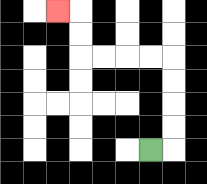{'start': '[6, 6]', 'end': '[2, 0]', 'path_directions': 'R,U,U,U,U,L,L,L,L,U,U,L', 'path_coordinates': '[[6, 6], [7, 6], [7, 5], [7, 4], [7, 3], [7, 2], [6, 2], [5, 2], [4, 2], [3, 2], [3, 1], [3, 0], [2, 0]]'}